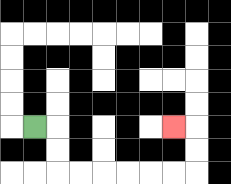{'start': '[1, 5]', 'end': '[7, 5]', 'path_directions': 'R,D,D,R,R,R,R,R,R,U,U,L', 'path_coordinates': '[[1, 5], [2, 5], [2, 6], [2, 7], [3, 7], [4, 7], [5, 7], [6, 7], [7, 7], [8, 7], [8, 6], [8, 5], [7, 5]]'}